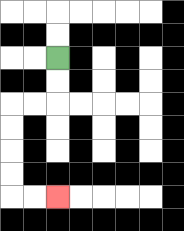{'start': '[2, 2]', 'end': '[2, 8]', 'path_directions': 'D,D,L,L,D,D,D,D,R,R', 'path_coordinates': '[[2, 2], [2, 3], [2, 4], [1, 4], [0, 4], [0, 5], [0, 6], [0, 7], [0, 8], [1, 8], [2, 8]]'}